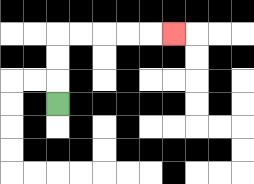{'start': '[2, 4]', 'end': '[7, 1]', 'path_directions': 'U,U,U,R,R,R,R,R', 'path_coordinates': '[[2, 4], [2, 3], [2, 2], [2, 1], [3, 1], [4, 1], [5, 1], [6, 1], [7, 1]]'}